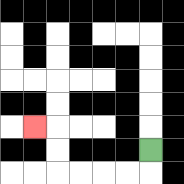{'start': '[6, 6]', 'end': '[1, 5]', 'path_directions': 'D,L,L,L,L,U,U,L', 'path_coordinates': '[[6, 6], [6, 7], [5, 7], [4, 7], [3, 7], [2, 7], [2, 6], [2, 5], [1, 5]]'}